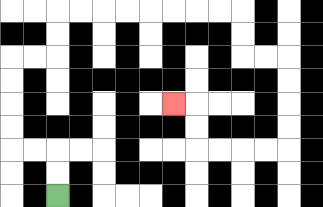{'start': '[2, 8]', 'end': '[7, 4]', 'path_directions': 'U,U,L,L,U,U,U,U,R,R,U,U,R,R,R,R,R,R,R,R,D,D,R,R,D,D,D,D,L,L,L,L,U,U,L', 'path_coordinates': '[[2, 8], [2, 7], [2, 6], [1, 6], [0, 6], [0, 5], [0, 4], [0, 3], [0, 2], [1, 2], [2, 2], [2, 1], [2, 0], [3, 0], [4, 0], [5, 0], [6, 0], [7, 0], [8, 0], [9, 0], [10, 0], [10, 1], [10, 2], [11, 2], [12, 2], [12, 3], [12, 4], [12, 5], [12, 6], [11, 6], [10, 6], [9, 6], [8, 6], [8, 5], [8, 4], [7, 4]]'}